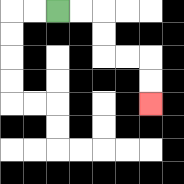{'start': '[2, 0]', 'end': '[6, 4]', 'path_directions': 'R,R,D,D,R,R,D,D', 'path_coordinates': '[[2, 0], [3, 0], [4, 0], [4, 1], [4, 2], [5, 2], [6, 2], [6, 3], [6, 4]]'}